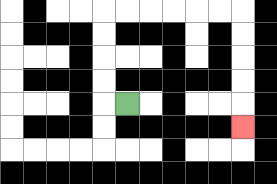{'start': '[5, 4]', 'end': '[10, 5]', 'path_directions': 'L,U,U,U,U,R,R,R,R,R,R,D,D,D,D,D', 'path_coordinates': '[[5, 4], [4, 4], [4, 3], [4, 2], [4, 1], [4, 0], [5, 0], [6, 0], [7, 0], [8, 0], [9, 0], [10, 0], [10, 1], [10, 2], [10, 3], [10, 4], [10, 5]]'}